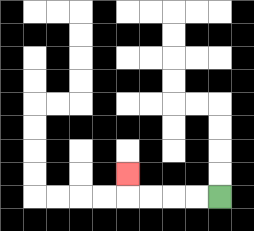{'start': '[9, 8]', 'end': '[5, 7]', 'path_directions': 'L,L,L,L,U', 'path_coordinates': '[[9, 8], [8, 8], [7, 8], [6, 8], [5, 8], [5, 7]]'}